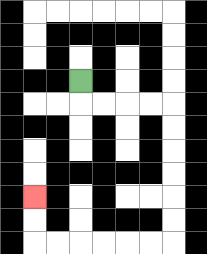{'start': '[3, 3]', 'end': '[1, 8]', 'path_directions': 'D,R,R,R,R,D,D,D,D,D,D,L,L,L,L,L,L,U,U', 'path_coordinates': '[[3, 3], [3, 4], [4, 4], [5, 4], [6, 4], [7, 4], [7, 5], [7, 6], [7, 7], [7, 8], [7, 9], [7, 10], [6, 10], [5, 10], [4, 10], [3, 10], [2, 10], [1, 10], [1, 9], [1, 8]]'}